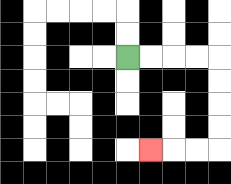{'start': '[5, 2]', 'end': '[6, 6]', 'path_directions': 'R,R,R,R,D,D,D,D,L,L,L', 'path_coordinates': '[[5, 2], [6, 2], [7, 2], [8, 2], [9, 2], [9, 3], [9, 4], [9, 5], [9, 6], [8, 6], [7, 6], [6, 6]]'}